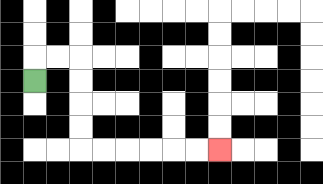{'start': '[1, 3]', 'end': '[9, 6]', 'path_directions': 'U,R,R,D,D,D,D,R,R,R,R,R,R', 'path_coordinates': '[[1, 3], [1, 2], [2, 2], [3, 2], [3, 3], [3, 4], [3, 5], [3, 6], [4, 6], [5, 6], [6, 6], [7, 6], [8, 6], [9, 6]]'}